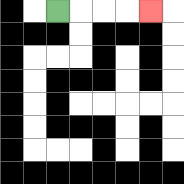{'start': '[2, 0]', 'end': '[6, 0]', 'path_directions': 'R,R,R,R', 'path_coordinates': '[[2, 0], [3, 0], [4, 0], [5, 0], [6, 0]]'}